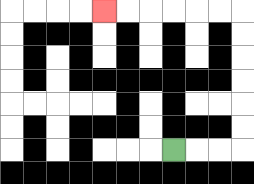{'start': '[7, 6]', 'end': '[4, 0]', 'path_directions': 'R,R,R,U,U,U,U,U,U,L,L,L,L,L,L', 'path_coordinates': '[[7, 6], [8, 6], [9, 6], [10, 6], [10, 5], [10, 4], [10, 3], [10, 2], [10, 1], [10, 0], [9, 0], [8, 0], [7, 0], [6, 0], [5, 0], [4, 0]]'}